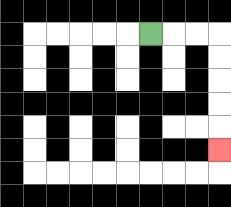{'start': '[6, 1]', 'end': '[9, 6]', 'path_directions': 'R,R,R,D,D,D,D,D', 'path_coordinates': '[[6, 1], [7, 1], [8, 1], [9, 1], [9, 2], [9, 3], [9, 4], [9, 5], [9, 6]]'}